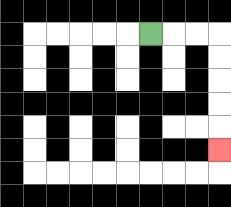{'start': '[6, 1]', 'end': '[9, 6]', 'path_directions': 'R,R,R,D,D,D,D,D', 'path_coordinates': '[[6, 1], [7, 1], [8, 1], [9, 1], [9, 2], [9, 3], [9, 4], [9, 5], [9, 6]]'}